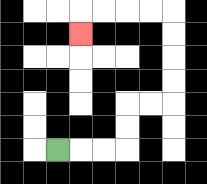{'start': '[2, 6]', 'end': '[3, 1]', 'path_directions': 'R,R,R,U,U,R,R,U,U,U,U,L,L,L,L,D', 'path_coordinates': '[[2, 6], [3, 6], [4, 6], [5, 6], [5, 5], [5, 4], [6, 4], [7, 4], [7, 3], [7, 2], [7, 1], [7, 0], [6, 0], [5, 0], [4, 0], [3, 0], [3, 1]]'}